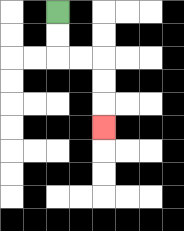{'start': '[2, 0]', 'end': '[4, 5]', 'path_directions': 'D,D,R,R,D,D,D', 'path_coordinates': '[[2, 0], [2, 1], [2, 2], [3, 2], [4, 2], [4, 3], [4, 4], [4, 5]]'}